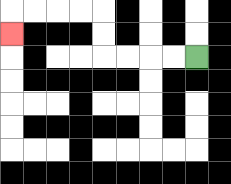{'start': '[8, 2]', 'end': '[0, 1]', 'path_directions': 'L,L,L,L,U,U,L,L,L,L,D', 'path_coordinates': '[[8, 2], [7, 2], [6, 2], [5, 2], [4, 2], [4, 1], [4, 0], [3, 0], [2, 0], [1, 0], [0, 0], [0, 1]]'}